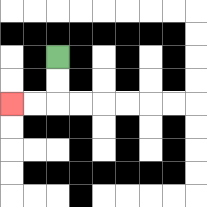{'start': '[2, 2]', 'end': '[0, 4]', 'path_directions': 'D,D,L,L', 'path_coordinates': '[[2, 2], [2, 3], [2, 4], [1, 4], [0, 4]]'}